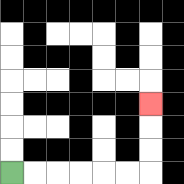{'start': '[0, 7]', 'end': '[6, 4]', 'path_directions': 'R,R,R,R,R,R,U,U,U', 'path_coordinates': '[[0, 7], [1, 7], [2, 7], [3, 7], [4, 7], [5, 7], [6, 7], [6, 6], [6, 5], [6, 4]]'}